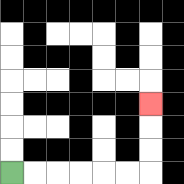{'start': '[0, 7]', 'end': '[6, 4]', 'path_directions': 'R,R,R,R,R,R,U,U,U', 'path_coordinates': '[[0, 7], [1, 7], [2, 7], [3, 7], [4, 7], [5, 7], [6, 7], [6, 6], [6, 5], [6, 4]]'}